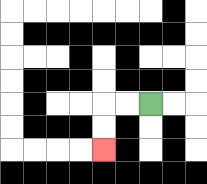{'start': '[6, 4]', 'end': '[4, 6]', 'path_directions': 'L,L,D,D', 'path_coordinates': '[[6, 4], [5, 4], [4, 4], [4, 5], [4, 6]]'}